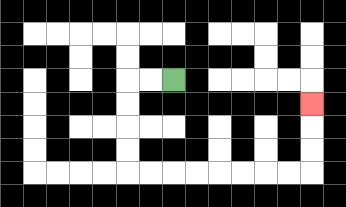{'start': '[7, 3]', 'end': '[13, 4]', 'path_directions': 'L,L,D,D,D,D,R,R,R,R,R,R,R,R,U,U,U', 'path_coordinates': '[[7, 3], [6, 3], [5, 3], [5, 4], [5, 5], [5, 6], [5, 7], [6, 7], [7, 7], [8, 7], [9, 7], [10, 7], [11, 7], [12, 7], [13, 7], [13, 6], [13, 5], [13, 4]]'}